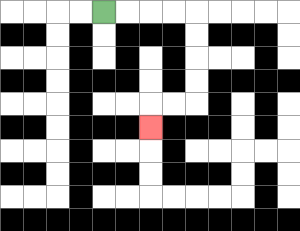{'start': '[4, 0]', 'end': '[6, 5]', 'path_directions': 'R,R,R,R,D,D,D,D,L,L,D', 'path_coordinates': '[[4, 0], [5, 0], [6, 0], [7, 0], [8, 0], [8, 1], [8, 2], [8, 3], [8, 4], [7, 4], [6, 4], [6, 5]]'}